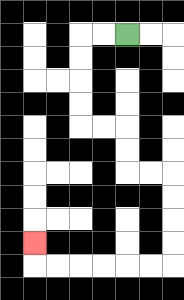{'start': '[5, 1]', 'end': '[1, 10]', 'path_directions': 'L,L,D,D,D,D,R,R,D,D,R,R,D,D,D,D,L,L,L,L,L,L,U', 'path_coordinates': '[[5, 1], [4, 1], [3, 1], [3, 2], [3, 3], [3, 4], [3, 5], [4, 5], [5, 5], [5, 6], [5, 7], [6, 7], [7, 7], [7, 8], [7, 9], [7, 10], [7, 11], [6, 11], [5, 11], [4, 11], [3, 11], [2, 11], [1, 11], [1, 10]]'}